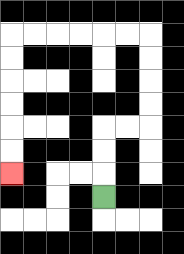{'start': '[4, 8]', 'end': '[0, 7]', 'path_directions': 'U,U,U,R,R,U,U,U,U,L,L,L,L,L,L,D,D,D,D,D,D', 'path_coordinates': '[[4, 8], [4, 7], [4, 6], [4, 5], [5, 5], [6, 5], [6, 4], [6, 3], [6, 2], [6, 1], [5, 1], [4, 1], [3, 1], [2, 1], [1, 1], [0, 1], [0, 2], [0, 3], [0, 4], [0, 5], [0, 6], [0, 7]]'}